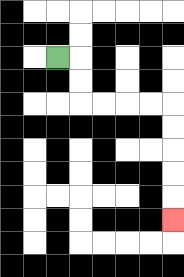{'start': '[2, 2]', 'end': '[7, 9]', 'path_directions': 'R,D,D,R,R,R,R,D,D,D,D,D', 'path_coordinates': '[[2, 2], [3, 2], [3, 3], [3, 4], [4, 4], [5, 4], [6, 4], [7, 4], [7, 5], [7, 6], [7, 7], [7, 8], [7, 9]]'}